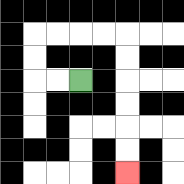{'start': '[3, 3]', 'end': '[5, 7]', 'path_directions': 'L,L,U,U,R,R,R,R,D,D,D,D,D,D', 'path_coordinates': '[[3, 3], [2, 3], [1, 3], [1, 2], [1, 1], [2, 1], [3, 1], [4, 1], [5, 1], [5, 2], [5, 3], [5, 4], [5, 5], [5, 6], [5, 7]]'}